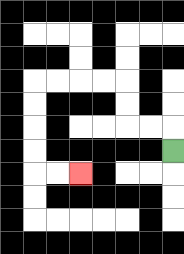{'start': '[7, 6]', 'end': '[3, 7]', 'path_directions': 'U,L,L,U,U,L,L,L,L,D,D,D,D,R,R', 'path_coordinates': '[[7, 6], [7, 5], [6, 5], [5, 5], [5, 4], [5, 3], [4, 3], [3, 3], [2, 3], [1, 3], [1, 4], [1, 5], [1, 6], [1, 7], [2, 7], [3, 7]]'}